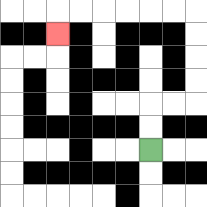{'start': '[6, 6]', 'end': '[2, 1]', 'path_directions': 'U,U,R,R,U,U,U,U,L,L,L,L,L,L,D', 'path_coordinates': '[[6, 6], [6, 5], [6, 4], [7, 4], [8, 4], [8, 3], [8, 2], [8, 1], [8, 0], [7, 0], [6, 0], [5, 0], [4, 0], [3, 0], [2, 0], [2, 1]]'}